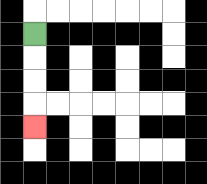{'start': '[1, 1]', 'end': '[1, 5]', 'path_directions': 'D,D,D,D', 'path_coordinates': '[[1, 1], [1, 2], [1, 3], [1, 4], [1, 5]]'}